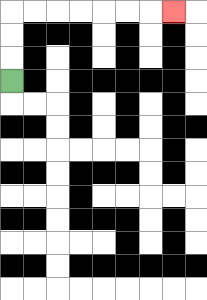{'start': '[0, 3]', 'end': '[7, 0]', 'path_directions': 'U,U,U,R,R,R,R,R,R,R', 'path_coordinates': '[[0, 3], [0, 2], [0, 1], [0, 0], [1, 0], [2, 0], [3, 0], [4, 0], [5, 0], [6, 0], [7, 0]]'}